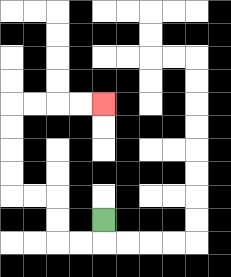{'start': '[4, 9]', 'end': '[4, 4]', 'path_directions': 'D,L,L,U,U,L,L,U,U,U,U,R,R,R,R', 'path_coordinates': '[[4, 9], [4, 10], [3, 10], [2, 10], [2, 9], [2, 8], [1, 8], [0, 8], [0, 7], [0, 6], [0, 5], [0, 4], [1, 4], [2, 4], [3, 4], [4, 4]]'}